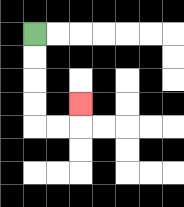{'start': '[1, 1]', 'end': '[3, 4]', 'path_directions': 'D,D,D,D,R,R,U', 'path_coordinates': '[[1, 1], [1, 2], [1, 3], [1, 4], [1, 5], [2, 5], [3, 5], [3, 4]]'}